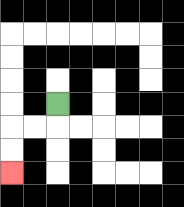{'start': '[2, 4]', 'end': '[0, 7]', 'path_directions': 'D,L,L,D,D', 'path_coordinates': '[[2, 4], [2, 5], [1, 5], [0, 5], [0, 6], [0, 7]]'}